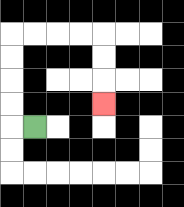{'start': '[1, 5]', 'end': '[4, 4]', 'path_directions': 'L,U,U,U,U,R,R,R,R,D,D,D', 'path_coordinates': '[[1, 5], [0, 5], [0, 4], [0, 3], [0, 2], [0, 1], [1, 1], [2, 1], [3, 1], [4, 1], [4, 2], [4, 3], [4, 4]]'}